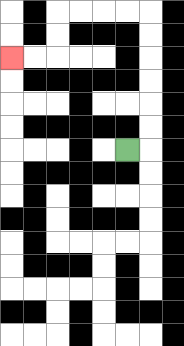{'start': '[5, 6]', 'end': '[0, 2]', 'path_directions': 'R,U,U,U,U,U,U,L,L,L,L,D,D,L,L', 'path_coordinates': '[[5, 6], [6, 6], [6, 5], [6, 4], [6, 3], [6, 2], [6, 1], [6, 0], [5, 0], [4, 0], [3, 0], [2, 0], [2, 1], [2, 2], [1, 2], [0, 2]]'}